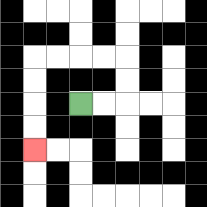{'start': '[3, 4]', 'end': '[1, 6]', 'path_directions': 'R,R,U,U,L,L,L,L,D,D,D,D', 'path_coordinates': '[[3, 4], [4, 4], [5, 4], [5, 3], [5, 2], [4, 2], [3, 2], [2, 2], [1, 2], [1, 3], [1, 4], [1, 5], [1, 6]]'}